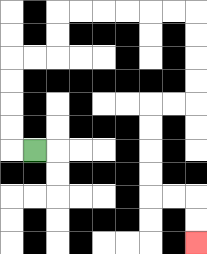{'start': '[1, 6]', 'end': '[8, 10]', 'path_directions': 'L,U,U,U,U,R,R,U,U,R,R,R,R,R,R,D,D,D,D,L,L,D,D,D,D,R,R,D,D', 'path_coordinates': '[[1, 6], [0, 6], [0, 5], [0, 4], [0, 3], [0, 2], [1, 2], [2, 2], [2, 1], [2, 0], [3, 0], [4, 0], [5, 0], [6, 0], [7, 0], [8, 0], [8, 1], [8, 2], [8, 3], [8, 4], [7, 4], [6, 4], [6, 5], [6, 6], [6, 7], [6, 8], [7, 8], [8, 8], [8, 9], [8, 10]]'}